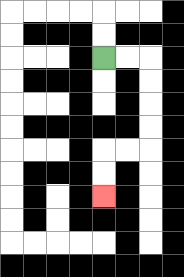{'start': '[4, 2]', 'end': '[4, 8]', 'path_directions': 'R,R,D,D,D,D,L,L,D,D', 'path_coordinates': '[[4, 2], [5, 2], [6, 2], [6, 3], [6, 4], [6, 5], [6, 6], [5, 6], [4, 6], [4, 7], [4, 8]]'}